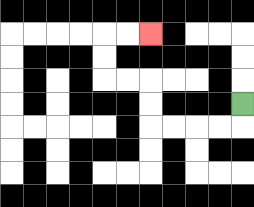{'start': '[10, 4]', 'end': '[6, 1]', 'path_directions': 'D,L,L,L,L,U,U,L,L,U,U,R,R', 'path_coordinates': '[[10, 4], [10, 5], [9, 5], [8, 5], [7, 5], [6, 5], [6, 4], [6, 3], [5, 3], [4, 3], [4, 2], [4, 1], [5, 1], [6, 1]]'}